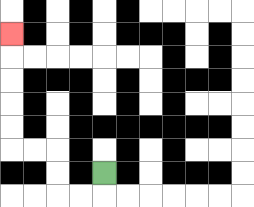{'start': '[4, 7]', 'end': '[0, 1]', 'path_directions': 'D,L,L,U,U,L,L,U,U,U,U,U', 'path_coordinates': '[[4, 7], [4, 8], [3, 8], [2, 8], [2, 7], [2, 6], [1, 6], [0, 6], [0, 5], [0, 4], [0, 3], [0, 2], [0, 1]]'}